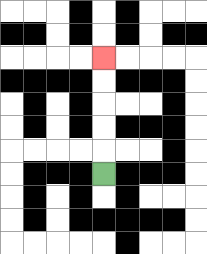{'start': '[4, 7]', 'end': '[4, 2]', 'path_directions': 'U,U,U,U,U', 'path_coordinates': '[[4, 7], [4, 6], [4, 5], [4, 4], [4, 3], [4, 2]]'}